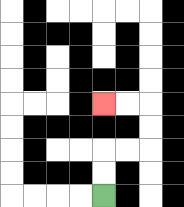{'start': '[4, 8]', 'end': '[4, 4]', 'path_directions': 'U,U,R,R,U,U,L,L', 'path_coordinates': '[[4, 8], [4, 7], [4, 6], [5, 6], [6, 6], [6, 5], [6, 4], [5, 4], [4, 4]]'}